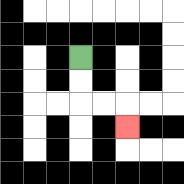{'start': '[3, 2]', 'end': '[5, 5]', 'path_directions': 'D,D,R,R,D', 'path_coordinates': '[[3, 2], [3, 3], [3, 4], [4, 4], [5, 4], [5, 5]]'}